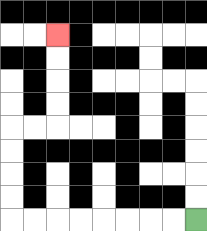{'start': '[8, 9]', 'end': '[2, 1]', 'path_directions': 'L,L,L,L,L,L,L,L,U,U,U,U,R,R,U,U,U,U', 'path_coordinates': '[[8, 9], [7, 9], [6, 9], [5, 9], [4, 9], [3, 9], [2, 9], [1, 9], [0, 9], [0, 8], [0, 7], [0, 6], [0, 5], [1, 5], [2, 5], [2, 4], [2, 3], [2, 2], [2, 1]]'}